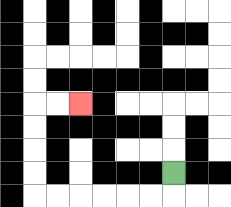{'start': '[7, 7]', 'end': '[3, 4]', 'path_directions': 'D,L,L,L,L,L,L,U,U,U,U,R,R', 'path_coordinates': '[[7, 7], [7, 8], [6, 8], [5, 8], [4, 8], [3, 8], [2, 8], [1, 8], [1, 7], [1, 6], [1, 5], [1, 4], [2, 4], [3, 4]]'}